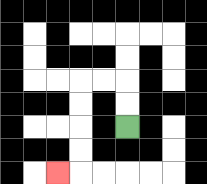{'start': '[5, 5]', 'end': '[2, 7]', 'path_directions': 'U,U,L,L,D,D,D,D,L', 'path_coordinates': '[[5, 5], [5, 4], [5, 3], [4, 3], [3, 3], [3, 4], [3, 5], [3, 6], [3, 7], [2, 7]]'}